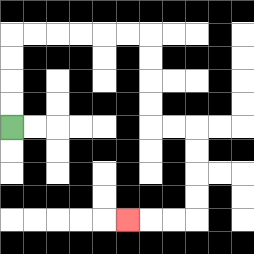{'start': '[0, 5]', 'end': '[5, 9]', 'path_directions': 'U,U,U,U,R,R,R,R,R,R,D,D,D,D,R,R,D,D,D,D,L,L,L', 'path_coordinates': '[[0, 5], [0, 4], [0, 3], [0, 2], [0, 1], [1, 1], [2, 1], [3, 1], [4, 1], [5, 1], [6, 1], [6, 2], [6, 3], [6, 4], [6, 5], [7, 5], [8, 5], [8, 6], [8, 7], [8, 8], [8, 9], [7, 9], [6, 9], [5, 9]]'}